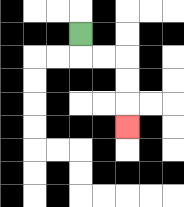{'start': '[3, 1]', 'end': '[5, 5]', 'path_directions': 'D,R,R,D,D,D', 'path_coordinates': '[[3, 1], [3, 2], [4, 2], [5, 2], [5, 3], [5, 4], [5, 5]]'}